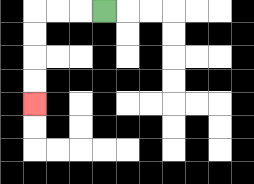{'start': '[4, 0]', 'end': '[1, 4]', 'path_directions': 'L,L,L,D,D,D,D', 'path_coordinates': '[[4, 0], [3, 0], [2, 0], [1, 0], [1, 1], [1, 2], [1, 3], [1, 4]]'}